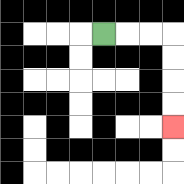{'start': '[4, 1]', 'end': '[7, 5]', 'path_directions': 'R,R,R,D,D,D,D', 'path_coordinates': '[[4, 1], [5, 1], [6, 1], [7, 1], [7, 2], [7, 3], [7, 4], [7, 5]]'}